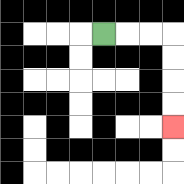{'start': '[4, 1]', 'end': '[7, 5]', 'path_directions': 'R,R,R,D,D,D,D', 'path_coordinates': '[[4, 1], [5, 1], [6, 1], [7, 1], [7, 2], [7, 3], [7, 4], [7, 5]]'}